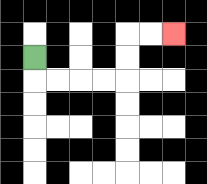{'start': '[1, 2]', 'end': '[7, 1]', 'path_directions': 'D,R,R,R,R,U,U,R,R', 'path_coordinates': '[[1, 2], [1, 3], [2, 3], [3, 3], [4, 3], [5, 3], [5, 2], [5, 1], [6, 1], [7, 1]]'}